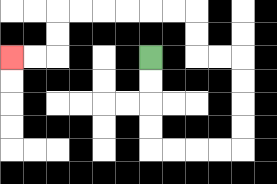{'start': '[6, 2]', 'end': '[0, 2]', 'path_directions': 'D,D,D,D,R,R,R,R,U,U,U,U,L,L,U,U,L,L,L,L,L,L,D,D,L,L', 'path_coordinates': '[[6, 2], [6, 3], [6, 4], [6, 5], [6, 6], [7, 6], [8, 6], [9, 6], [10, 6], [10, 5], [10, 4], [10, 3], [10, 2], [9, 2], [8, 2], [8, 1], [8, 0], [7, 0], [6, 0], [5, 0], [4, 0], [3, 0], [2, 0], [2, 1], [2, 2], [1, 2], [0, 2]]'}